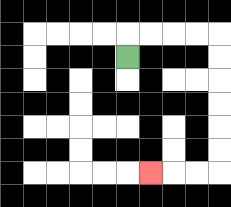{'start': '[5, 2]', 'end': '[6, 7]', 'path_directions': 'U,R,R,R,R,D,D,D,D,D,D,L,L,L', 'path_coordinates': '[[5, 2], [5, 1], [6, 1], [7, 1], [8, 1], [9, 1], [9, 2], [9, 3], [9, 4], [9, 5], [9, 6], [9, 7], [8, 7], [7, 7], [6, 7]]'}